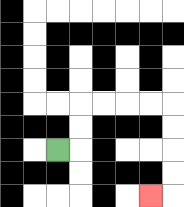{'start': '[2, 6]', 'end': '[6, 8]', 'path_directions': 'R,U,U,R,R,R,R,D,D,D,D,L', 'path_coordinates': '[[2, 6], [3, 6], [3, 5], [3, 4], [4, 4], [5, 4], [6, 4], [7, 4], [7, 5], [7, 6], [7, 7], [7, 8], [6, 8]]'}